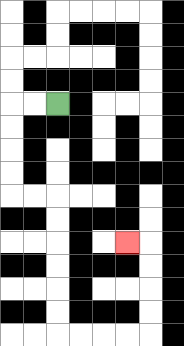{'start': '[2, 4]', 'end': '[5, 10]', 'path_directions': 'L,L,D,D,D,D,R,R,D,D,D,D,D,D,R,R,R,R,U,U,U,U,L', 'path_coordinates': '[[2, 4], [1, 4], [0, 4], [0, 5], [0, 6], [0, 7], [0, 8], [1, 8], [2, 8], [2, 9], [2, 10], [2, 11], [2, 12], [2, 13], [2, 14], [3, 14], [4, 14], [5, 14], [6, 14], [6, 13], [6, 12], [6, 11], [6, 10], [5, 10]]'}